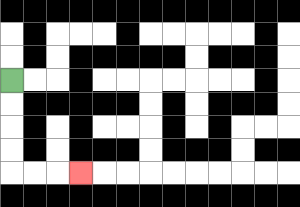{'start': '[0, 3]', 'end': '[3, 7]', 'path_directions': 'D,D,D,D,R,R,R', 'path_coordinates': '[[0, 3], [0, 4], [0, 5], [0, 6], [0, 7], [1, 7], [2, 7], [3, 7]]'}